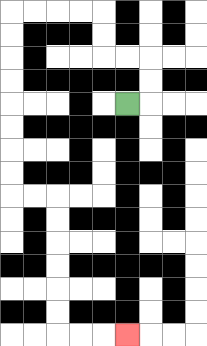{'start': '[5, 4]', 'end': '[5, 14]', 'path_directions': 'R,U,U,L,L,U,U,L,L,L,L,D,D,D,D,D,D,D,D,R,R,D,D,D,D,D,D,R,R,R', 'path_coordinates': '[[5, 4], [6, 4], [6, 3], [6, 2], [5, 2], [4, 2], [4, 1], [4, 0], [3, 0], [2, 0], [1, 0], [0, 0], [0, 1], [0, 2], [0, 3], [0, 4], [0, 5], [0, 6], [0, 7], [0, 8], [1, 8], [2, 8], [2, 9], [2, 10], [2, 11], [2, 12], [2, 13], [2, 14], [3, 14], [4, 14], [5, 14]]'}